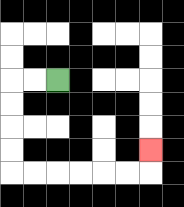{'start': '[2, 3]', 'end': '[6, 6]', 'path_directions': 'L,L,D,D,D,D,R,R,R,R,R,R,U', 'path_coordinates': '[[2, 3], [1, 3], [0, 3], [0, 4], [0, 5], [0, 6], [0, 7], [1, 7], [2, 7], [3, 7], [4, 7], [5, 7], [6, 7], [6, 6]]'}